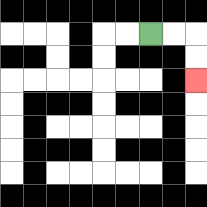{'start': '[6, 1]', 'end': '[8, 3]', 'path_directions': 'R,R,D,D', 'path_coordinates': '[[6, 1], [7, 1], [8, 1], [8, 2], [8, 3]]'}